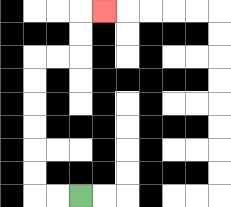{'start': '[3, 8]', 'end': '[4, 0]', 'path_directions': 'L,L,U,U,U,U,U,U,R,R,U,U,R', 'path_coordinates': '[[3, 8], [2, 8], [1, 8], [1, 7], [1, 6], [1, 5], [1, 4], [1, 3], [1, 2], [2, 2], [3, 2], [3, 1], [3, 0], [4, 0]]'}